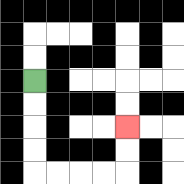{'start': '[1, 3]', 'end': '[5, 5]', 'path_directions': 'D,D,D,D,R,R,R,R,U,U', 'path_coordinates': '[[1, 3], [1, 4], [1, 5], [1, 6], [1, 7], [2, 7], [3, 7], [4, 7], [5, 7], [5, 6], [5, 5]]'}